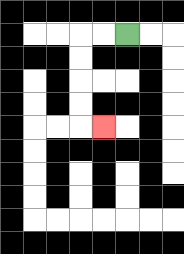{'start': '[5, 1]', 'end': '[4, 5]', 'path_directions': 'L,L,D,D,D,D,R', 'path_coordinates': '[[5, 1], [4, 1], [3, 1], [3, 2], [3, 3], [3, 4], [3, 5], [4, 5]]'}